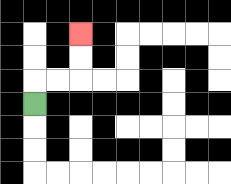{'start': '[1, 4]', 'end': '[3, 1]', 'path_directions': 'U,R,R,U,U', 'path_coordinates': '[[1, 4], [1, 3], [2, 3], [3, 3], [3, 2], [3, 1]]'}